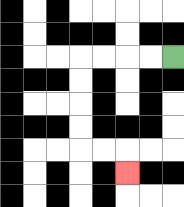{'start': '[7, 2]', 'end': '[5, 7]', 'path_directions': 'L,L,L,L,D,D,D,D,R,R,D', 'path_coordinates': '[[7, 2], [6, 2], [5, 2], [4, 2], [3, 2], [3, 3], [3, 4], [3, 5], [3, 6], [4, 6], [5, 6], [5, 7]]'}